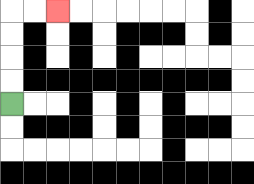{'start': '[0, 4]', 'end': '[2, 0]', 'path_directions': 'U,U,U,U,R,R', 'path_coordinates': '[[0, 4], [0, 3], [0, 2], [0, 1], [0, 0], [1, 0], [2, 0]]'}